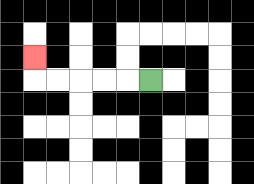{'start': '[6, 3]', 'end': '[1, 2]', 'path_directions': 'L,L,L,L,L,U', 'path_coordinates': '[[6, 3], [5, 3], [4, 3], [3, 3], [2, 3], [1, 3], [1, 2]]'}